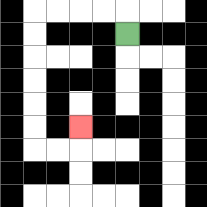{'start': '[5, 1]', 'end': '[3, 5]', 'path_directions': 'U,L,L,L,L,D,D,D,D,D,D,R,R,U', 'path_coordinates': '[[5, 1], [5, 0], [4, 0], [3, 0], [2, 0], [1, 0], [1, 1], [1, 2], [1, 3], [1, 4], [1, 5], [1, 6], [2, 6], [3, 6], [3, 5]]'}